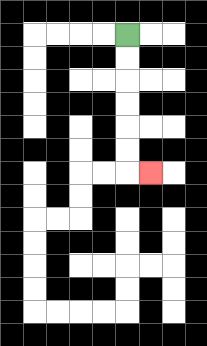{'start': '[5, 1]', 'end': '[6, 7]', 'path_directions': 'D,D,D,D,D,D,R', 'path_coordinates': '[[5, 1], [5, 2], [5, 3], [5, 4], [5, 5], [5, 6], [5, 7], [6, 7]]'}